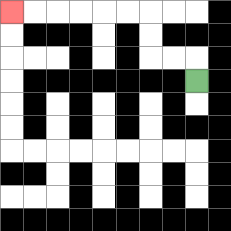{'start': '[8, 3]', 'end': '[0, 0]', 'path_directions': 'U,L,L,U,U,L,L,L,L,L,L', 'path_coordinates': '[[8, 3], [8, 2], [7, 2], [6, 2], [6, 1], [6, 0], [5, 0], [4, 0], [3, 0], [2, 0], [1, 0], [0, 0]]'}